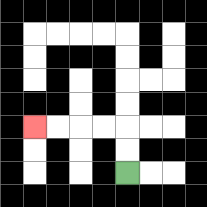{'start': '[5, 7]', 'end': '[1, 5]', 'path_directions': 'U,U,L,L,L,L', 'path_coordinates': '[[5, 7], [5, 6], [5, 5], [4, 5], [3, 5], [2, 5], [1, 5]]'}